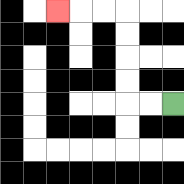{'start': '[7, 4]', 'end': '[2, 0]', 'path_directions': 'L,L,U,U,U,U,L,L,L', 'path_coordinates': '[[7, 4], [6, 4], [5, 4], [5, 3], [5, 2], [5, 1], [5, 0], [4, 0], [3, 0], [2, 0]]'}